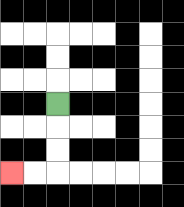{'start': '[2, 4]', 'end': '[0, 7]', 'path_directions': 'D,D,D,L,L', 'path_coordinates': '[[2, 4], [2, 5], [2, 6], [2, 7], [1, 7], [0, 7]]'}